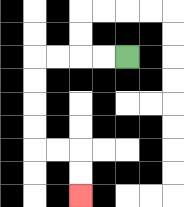{'start': '[5, 2]', 'end': '[3, 8]', 'path_directions': 'L,L,L,L,D,D,D,D,R,R,D,D', 'path_coordinates': '[[5, 2], [4, 2], [3, 2], [2, 2], [1, 2], [1, 3], [1, 4], [1, 5], [1, 6], [2, 6], [3, 6], [3, 7], [3, 8]]'}